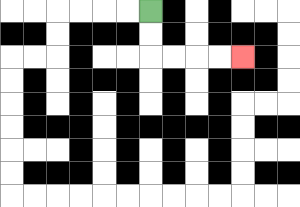{'start': '[6, 0]', 'end': '[10, 2]', 'path_directions': 'D,D,R,R,R,R', 'path_coordinates': '[[6, 0], [6, 1], [6, 2], [7, 2], [8, 2], [9, 2], [10, 2]]'}